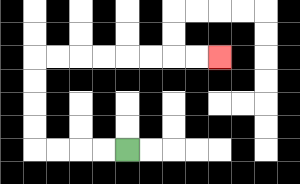{'start': '[5, 6]', 'end': '[9, 2]', 'path_directions': 'L,L,L,L,U,U,U,U,R,R,R,R,R,R,R,R', 'path_coordinates': '[[5, 6], [4, 6], [3, 6], [2, 6], [1, 6], [1, 5], [1, 4], [1, 3], [1, 2], [2, 2], [3, 2], [4, 2], [5, 2], [6, 2], [7, 2], [8, 2], [9, 2]]'}